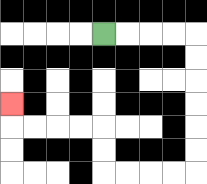{'start': '[4, 1]', 'end': '[0, 4]', 'path_directions': 'R,R,R,R,D,D,D,D,D,D,L,L,L,L,U,U,L,L,L,L,U', 'path_coordinates': '[[4, 1], [5, 1], [6, 1], [7, 1], [8, 1], [8, 2], [8, 3], [8, 4], [8, 5], [8, 6], [8, 7], [7, 7], [6, 7], [5, 7], [4, 7], [4, 6], [4, 5], [3, 5], [2, 5], [1, 5], [0, 5], [0, 4]]'}